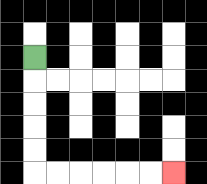{'start': '[1, 2]', 'end': '[7, 7]', 'path_directions': 'D,D,D,D,D,R,R,R,R,R,R', 'path_coordinates': '[[1, 2], [1, 3], [1, 4], [1, 5], [1, 6], [1, 7], [2, 7], [3, 7], [4, 7], [5, 7], [6, 7], [7, 7]]'}